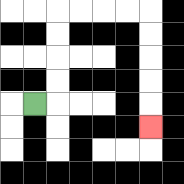{'start': '[1, 4]', 'end': '[6, 5]', 'path_directions': 'R,U,U,U,U,R,R,R,R,D,D,D,D,D', 'path_coordinates': '[[1, 4], [2, 4], [2, 3], [2, 2], [2, 1], [2, 0], [3, 0], [4, 0], [5, 0], [6, 0], [6, 1], [6, 2], [6, 3], [6, 4], [6, 5]]'}